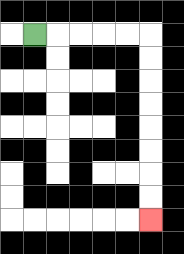{'start': '[1, 1]', 'end': '[6, 9]', 'path_directions': 'R,R,R,R,R,D,D,D,D,D,D,D,D', 'path_coordinates': '[[1, 1], [2, 1], [3, 1], [4, 1], [5, 1], [6, 1], [6, 2], [6, 3], [6, 4], [6, 5], [6, 6], [6, 7], [6, 8], [6, 9]]'}